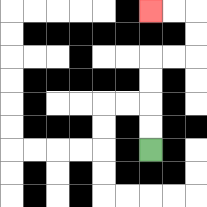{'start': '[6, 6]', 'end': '[6, 0]', 'path_directions': 'U,U,U,U,R,R,U,U,L,L', 'path_coordinates': '[[6, 6], [6, 5], [6, 4], [6, 3], [6, 2], [7, 2], [8, 2], [8, 1], [8, 0], [7, 0], [6, 0]]'}